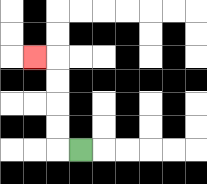{'start': '[3, 6]', 'end': '[1, 2]', 'path_directions': 'L,U,U,U,U,L', 'path_coordinates': '[[3, 6], [2, 6], [2, 5], [2, 4], [2, 3], [2, 2], [1, 2]]'}